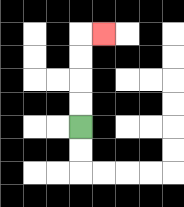{'start': '[3, 5]', 'end': '[4, 1]', 'path_directions': 'U,U,U,U,R', 'path_coordinates': '[[3, 5], [3, 4], [3, 3], [3, 2], [3, 1], [4, 1]]'}